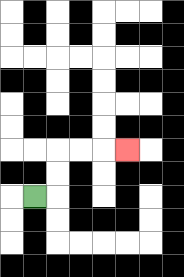{'start': '[1, 8]', 'end': '[5, 6]', 'path_directions': 'R,U,U,R,R,R', 'path_coordinates': '[[1, 8], [2, 8], [2, 7], [2, 6], [3, 6], [4, 6], [5, 6]]'}